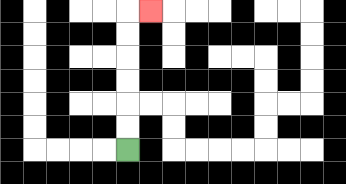{'start': '[5, 6]', 'end': '[6, 0]', 'path_directions': 'U,U,U,U,U,U,R', 'path_coordinates': '[[5, 6], [5, 5], [5, 4], [5, 3], [5, 2], [5, 1], [5, 0], [6, 0]]'}